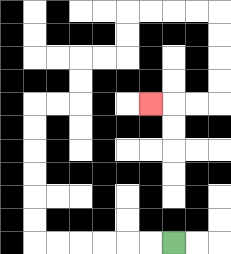{'start': '[7, 10]', 'end': '[6, 4]', 'path_directions': 'L,L,L,L,L,L,U,U,U,U,U,U,R,R,U,U,R,R,U,U,R,R,R,R,D,D,D,D,L,L,L', 'path_coordinates': '[[7, 10], [6, 10], [5, 10], [4, 10], [3, 10], [2, 10], [1, 10], [1, 9], [1, 8], [1, 7], [1, 6], [1, 5], [1, 4], [2, 4], [3, 4], [3, 3], [3, 2], [4, 2], [5, 2], [5, 1], [5, 0], [6, 0], [7, 0], [8, 0], [9, 0], [9, 1], [9, 2], [9, 3], [9, 4], [8, 4], [7, 4], [6, 4]]'}